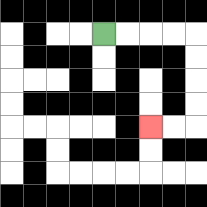{'start': '[4, 1]', 'end': '[6, 5]', 'path_directions': 'R,R,R,R,D,D,D,D,L,L', 'path_coordinates': '[[4, 1], [5, 1], [6, 1], [7, 1], [8, 1], [8, 2], [8, 3], [8, 4], [8, 5], [7, 5], [6, 5]]'}